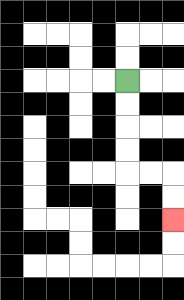{'start': '[5, 3]', 'end': '[7, 9]', 'path_directions': 'D,D,D,D,R,R,D,D', 'path_coordinates': '[[5, 3], [5, 4], [5, 5], [5, 6], [5, 7], [6, 7], [7, 7], [7, 8], [7, 9]]'}